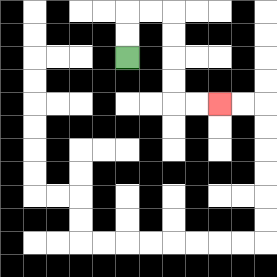{'start': '[5, 2]', 'end': '[9, 4]', 'path_directions': 'U,U,R,R,D,D,D,D,R,R', 'path_coordinates': '[[5, 2], [5, 1], [5, 0], [6, 0], [7, 0], [7, 1], [7, 2], [7, 3], [7, 4], [8, 4], [9, 4]]'}